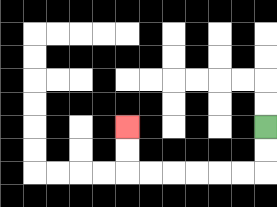{'start': '[11, 5]', 'end': '[5, 5]', 'path_directions': 'D,D,L,L,L,L,L,L,U,U', 'path_coordinates': '[[11, 5], [11, 6], [11, 7], [10, 7], [9, 7], [8, 7], [7, 7], [6, 7], [5, 7], [5, 6], [5, 5]]'}